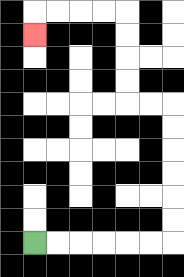{'start': '[1, 10]', 'end': '[1, 1]', 'path_directions': 'R,R,R,R,R,R,U,U,U,U,U,U,L,L,U,U,U,U,L,L,L,L,D', 'path_coordinates': '[[1, 10], [2, 10], [3, 10], [4, 10], [5, 10], [6, 10], [7, 10], [7, 9], [7, 8], [7, 7], [7, 6], [7, 5], [7, 4], [6, 4], [5, 4], [5, 3], [5, 2], [5, 1], [5, 0], [4, 0], [3, 0], [2, 0], [1, 0], [1, 1]]'}